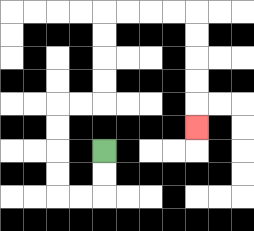{'start': '[4, 6]', 'end': '[8, 5]', 'path_directions': 'D,D,L,L,U,U,U,U,R,R,U,U,U,U,R,R,R,R,D,D,D,D,D', 'path_coordinates': '[[4, 6], [4, 7], [4, 8], [3, 8], [2, 8], [2, 7], [2, 6], [2, 5], [2, 4], [3, 4], [4, 4], [4, 3], [4, 2], [4, 1], [4, 0], [5, 0], [6, 0], [7, 0], [8, 0], [8, 1], [8, 2], [8, 3], [8, 4], [8, 5]]'}